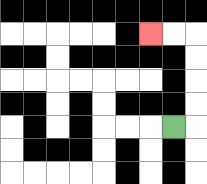{'start': '[7, 5]', 'end': '[6, 1]', 'path_directions': 'R,U,U,U,U,L,L', 'path_coordinates': '[[7, 5], [8, 5], [8, 4], [8, 3], [8, 2], [8, 1], [7, 1], [6, 1]]'}